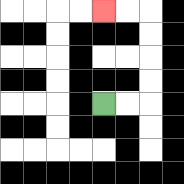{'start': '[4, 4]', 'end': '[4, 0]', 'path_directions': 'R,R,U,U,U,U,L,L', 'path_coordinates': '[[4, 4], [5, 4], [6, 4], [6, 3], [6, 2], [6, 1], [6, 0], [5, 0], [4, 0]]'}